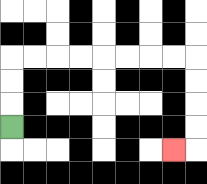{'start': '[0, 5]', 'end': '[7, 6]', 'path_directions': 'U,U,U,R,R,R,R,R,R,R,R,D,D,D,D,L', 'path_coordinates': '[[0, 5], [0, 4], [0, 3], [0, 2], [1, 2], [2, 2], [3, 2], [4, 2], [5, 2], [6, 2], [7, 2], [8, 2], [8, 3], [8, 4], [8, 5], [8, 6], [7, 6]]'}